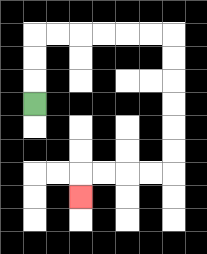{'start': '[1, 4]', 'end': '[3, 8]', 'path_directions': 'U,U,U,R,R,R,R,R,R,D,D,D,D,D,D,L,L,L,L,D', 'path_coordinates': '[[1, 4], [1, 3], [1, 2], [1, 1], [2, 1], [3, 1], [4, 1], [5, 1], [6, 1], [7, 1], [7, 2], [7, 3], [7, 4], [7, 5], [7, 6], [7, 7], [6, 7], [5, 7], [4, 7], [3, 7], [3, 8]]'}